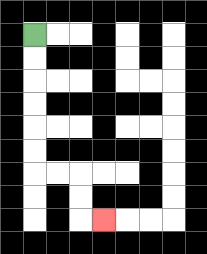{'start': '[1, 1]', 'end': '[4, 9]', 'path_directions': 'D,D,D,D,D,D,R,R,D,D,R', 'path_coordinates': '[[1, 1], [1, 2], [1, 3], [1, 4], [1, 5], [1, 6], [1, 7], [2, 7], [3, 7], [3, 8], [3, 9], [4, 9]]'}